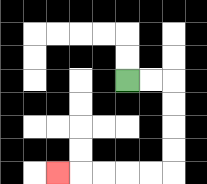{'start': '[5, 3]', 'end': '[2, 7]', 'path_directions': 'R,R,D,D,D,D,L,L,L,L,L', 'path_coordinates': '[[5, 3], [6, 3], [7, 3], [7, 4], [7, 5], [7, 6], [7, 7], [6, 7], [5, 7], [4, 7], [3, 7], [2, 7]]'}